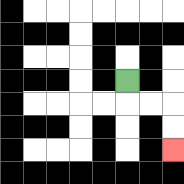{'start': '[5, 3]', 'end': '[7, 6]', 'path_directions': 'D,R,R,D,D', 'path_coordinates': '[[5, 3], [5, 4], [6, 4], [7, 4], [7, 5], [7, 6]]'}